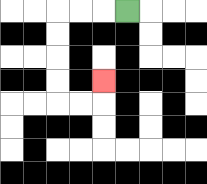{'start': '[5, 0]', 'end': '[4, 3]', 'path_directions': 'L,L,L,D,D,D,D,R,R,U', 'path_coordinates': '[[5, 0], [4, 0], [3, 0], [2, 0], [2, 1], [2, 2], [2, 3], [2, 4], [3, 4], [4, 4], [4, 3]]'}